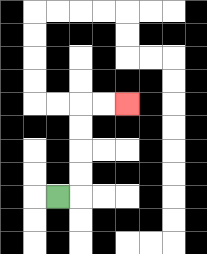{'start': '[2, 8]', 'end': '[5, 4]', 'path_directions': 'R,U,U,U,U,R,R', 'path_coordinates': '[[2, 8], [3, 8], [3, 7], [3, 6], [3, 5], [3, 4], [4, 4], [5, 4]]'}